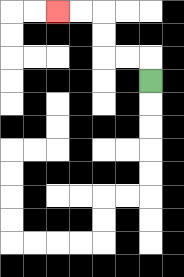{'start': '[6, 3]', 'end': '[2, 0]', 'path_directions': 'U,L,L,U,U,L,L', 'path_coordinates': '[[6, 3], [6, 2], [5, 2], [4, 2], [4, 1], [4, 0], [3, 0], [2, 0]]'}